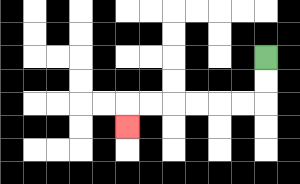{'start': '[11, 2]', 'end': '[5, 5]', 'path_directions': 'D,D,L,L,L,L,L,L,D', 'path_coordinates': '[[11, 2], [11, 3], [11, 4], [10, 4], [9, 4], [8, 4], [7, 4], [6, 4], [5, 4], [5, 5]]'}